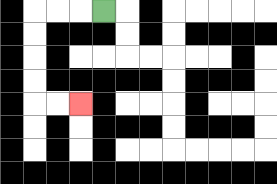{'start': '[4, 0]', 'end': '[3, 4]', 'path_directions': 'L,L,L,D,D,D,D,R,R', 'path_coordinates': '[[4, 0], [3, 0], [2, 0], [1, 0], [1, 1], [1, 2], [1, 3], [1, 4], [2, 4], [3, 4]]'}